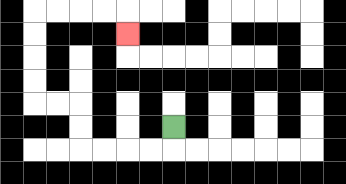{'start': '[7, 5]', 'end': '[5, 1]', 'path_directions': 'D,L,L,L,L,U,U,L,L,U,U,U,U,R,R,R,R,D', 'path_coordinates': '[[7, 5], [7, 6], [6, 6], [5, 6], [4, 6], [3, 6], [3, 5], [3, 4], [2, 4], [1, 4], [1, 3], [1, 2], [1, 1], [1, 0], [2, 0], [3, 0], [4, 0], [5, 0], [5, 1]]'}